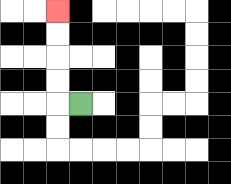{'start': '[3, 4]', 'end': '[2, 0]', 'path_directions': 'L,U,U,U,U', 'path_coordinates': '[[3, 4], [2, 4], [2, 3], [2, 2], [2, 1], [2, 0]]'}